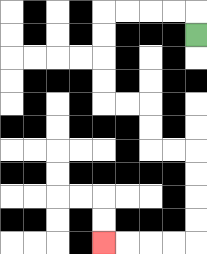{'start': '[8, 1]', 'end': '[4, 10]', 'path_directions': 'U,L,L,L,L,D,D,D,D,R,R,D,D,R,R,D,D,D,D,L,L,L,L', 'path_coordinates': '[[8, 1], [8, 0], [7, 0], [6, 0], [5, 0], [4, 0], [4, 1], [4, 2], [4, 3], [4, 4], [5, 4], [6, 4], [6, 5], [6, 6], [7, 6], [8, 6], [8, 7], [8, 8], [8, 9], [8, 10], [7, 10], [6, 10], [5, 10], [4, 10]]'}